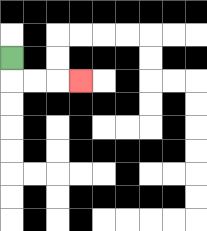{'start': '[0, 2]', 'end': '[3, 3]', 'path_directions': 'D,R,R,R', 'path_coordinates': '[[0, 2], [0, 3], [1, 3], [2, 3], [3, 3]]'}